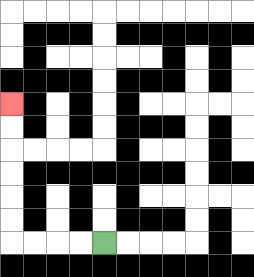{'start': '[4, 10]', 'end': '[0, 4]', 'path_directions': 'L,L,L,L,U,U,U,U,U,U', 'path_coordinates': '[[4, 10], [3, 10], [2, 10], [1, 10], [0, 10], [0, 9], [0, 8], [0, 7], [0, 6], [0, 5], [0, 4]]'}